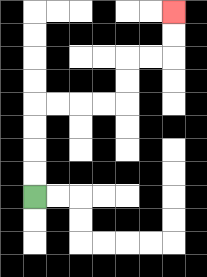{'start': '[1, 8]', 'end': '[7, 0]', 'path_directions': 'U,U,U,U,R,R,R,R,U,U,R,R,U,U', 'path_coordinates': '[[1, 8], [1, 7], [1, 6], [1, 5], [1, 4], [2, 4], [3, 4], [4, 4], [5, 4], [5, 3], [5, 2], [6, 2], [7, 2], [7, 1], [7, 0]]'}